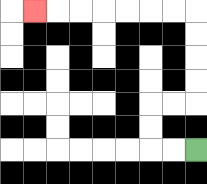{'start': '[8, 6]', 'end': '[1, 0]', 'path_directions': 'L,L,U,U,R,R,U,U,U,U,L,L,L,L,L,L,L', 'path_coordinates': '[[8, 6], [7, 6], [6, 6], [6, 5], [6, 4], [7, 4], [8, 4], [8, 3], [8, 2], [8, 1], [8, 0], [7, 0], [6, 0], [5, 0], [4, 0], [3, 0], [2, 0], [1, 0]]'}